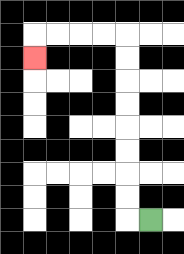{'start': '[6, 9]', 'end': '[1, 2]', 'path_directions': 'L,U,U,U,U,U,U,U,U,L,L,L,L,D', 'path_coordinates': '[[6, 9], [5, 9], [5, 8], [5, 7], [5, 6], [5, 5], [5, 4], [5, 3], [5, 2], [5, 1], [4, 1], [3, 1], [2, 1], [1, 1], [1, 2]]'}